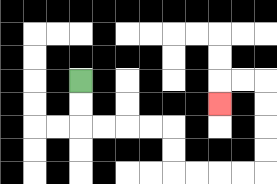{'start': '[3, 3]', 'end': '[9, 4]', 'path_directions': 'D,D,R,R,R,R,D,D,R,R,R,R,U,U,U,U,L,L,D', 'path_coordinates': '[[3, 3], [3, 4], [3, 5], [4, 5], [5, 5], [6, 5], [7, 5], [7, 6], [7, 7], [8, 7], [9, 7], [10, 7], [11, 7], [11, 6], [11, 5], [11, 4], [11, 3], [10, 3], [9, 3], [9, 4]]'}